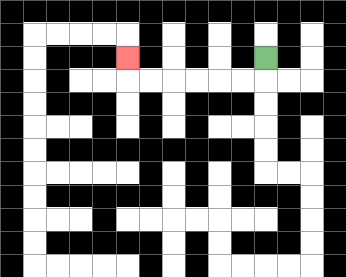{'start': '[11, 2]', 'end': '[5, 2]', 'path_directions': 'D,L,L,L,L,L,L,U', 'path_coordinates': '[[11, 2], [11, 3], [10, 3], [9, 3], [8, 3], [7, 3], [6, 3], [5, 3], [5, 2]]'}